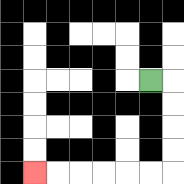{'start': '[6, 3]', 'end': '[1, 7]', 'path_directions': 'R,D,D,D,D,L,L,L,L,L,L', 'path_coordinates': '[[6, 3], [7, 3], [7, 4], [7, 5], [7, 6], [7, 7], [6, 7], [5, 7], [4, 7], [3, 7], [2, 7], [1, 7]]'}